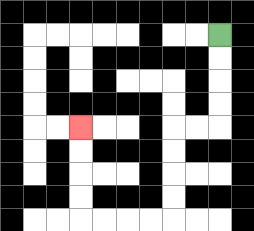{'start': '[9, 1]', 'end': '[3, 5]', 'path_directions': 'D,D,D,D,L,L,D,D,D,D,L,L,L,L,U,U,U,U', 'path_coordinates': '[[9, 1], [9, 2], [9, 3], [9, 4], [9, 5], [8, 5], [7, 5], [7, 6], [7, 7], [7, 8], [7, 9], [6, 9], [5, 9], [4, 9], [3, 9], [3, 8], [3, 7], [3, 6], [3, 5]]'}